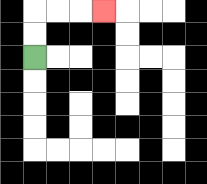{'start': '[1, 2]', 'end': '[4, 0]', 'path_directions': 'U,U,R,R,R', 'path_coordinates': '[[1, 2], [1, 1], [1, 0], [2, 0], [3, 0], [4, 0]]'}